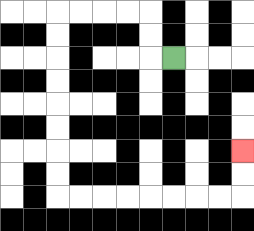{'start': '[7, 2]', 'end': '[10, 6]', 'path_directions': 'L,U,U,L,L,L,L,D,D,D,D,D,D,D,D,R,R,R,R,R,R,R,R,U,U', 'path_coordinates': '[[7, 2], [6, 2], [6, 1], [6, 0], [5, 0], [4, 0], [3, 0], [2, 0], [2, 1], [2, 2], [2, 3], [2, 4], [2, 5], [2, 6], [2, 7], [2, 8], [3, 8], [4, 8], [5, 8], [6, 8], [7, 8], [8, 8], [9, 8], [10, 8], [10, 7], [10, 6]]'}